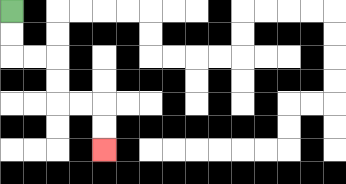{'start': '[0, 0]', 'end': '[4, 6]', 'path_directions': 'D,D,R,R,D,D,R,R,D,D', 'path_coordinates': '[[0, 0], [0, 1], [0, 2], [1, 2], [2, 2], [2, 3], [2, 4], [3, 4], [4, 4], [4, 5], [4, 6]]'}